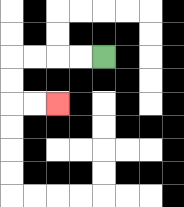{'start': '[4, 2]', 'end': '[2, 4]', 'path_directions': 'L,L,L,L,D,D,R,R', 'path_coordinates': '[[4, 2], [3, 2], [2, 2], [1, 2], [0, 2], [0, 3], [0, 4], [1, 4], [2, 4]]'}